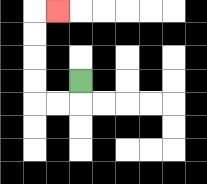{'start': '[3, 3]', 'end': '[2, 0]', 'path_directions': 'D,L,L,U,U,U,U,R', 'path_coordinates': '[[3, 3], [3, 4], [2, 4], [1, 4], [1, 3], [1, 2], [1, 1], [1, 0], [2, 0]]'}